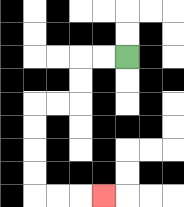{'start': '[5, 2]', 'end': '[4, 8]', 'path_directions': 'L,L,D,D,L,L,D,D,D,D,R,R,R', 'path_coordinates': '[[5, 2], [4, 2], [3, 2], [3, 3], [3, 4], [2, 4], [1, 4], [1, 5], [1, 6], [1, 7], [1, 8], [2, 8], [3, 8], [4, 8]]'}